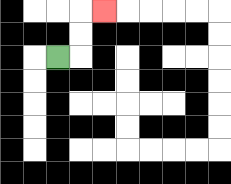{'start': '[2, 2]', 'end': '[4, 0]', 'path_directions': 'R,U,U,R', 'path_coordinates': '[[2, 2], [3, 2], [3, 1], [3, 0], [4, 0]]'}